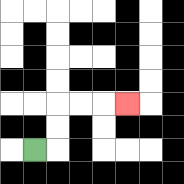{'start': '[1, 6]', 'end': '[5, 4]', 'path_directions': 'R,U,U,R,R,R', 'path_coordinates': '[[1, 6], [2, 6], [2, 5], [2, 4], [3, 4], [4, 4], [5, 4]]'}